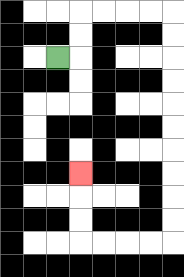{'start': '[2, 2]', 'end': '[3, 7]', 'path_directions': 'R,U,U,R,R,R,R,D,D,D,D,D,D,D,D,D,D,L,L,L,L,U,U,U', 'path_coordinates': '[[2, 2], [3, 2], [3, 1], [3, 0], [4, 0], [5, 0], [6, 0], [7, 0], [7, 1], [7, 2], [7, 3], [7, 4], [7, 5], [7, 6], [7, 7], [7, 8], [7, 9], [7, 10], [6, 10], [5, 10], [4, 10], [3, 10], [3, 9], [3, 8], [3, 7]]'}